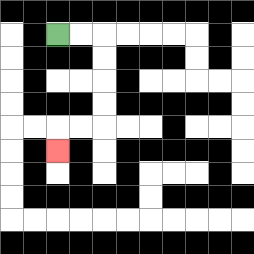{'start': '[2, 1]', 'end': '[2, 6]', 'path_directions': 'R,R,D,D,D,D,L,L,D', 'path_coordinates': '[[2, 1], [3, 1], [4, 1], [4, 2], [4, 3], [4, 4], [4, 5], [3, 5], [2, 5], [2, 6]]'}